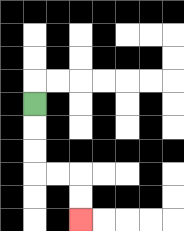{'start': '[1, 4]', 'end': '[3, 9]', 'path_directions': 'D,D,D,R,R,D,D', 'path_coordinates': '[[1, 4], [1, 5], [1, 6], [1, 7], [2, 7], [3, 7], [3, 8], [3, 9]]'}